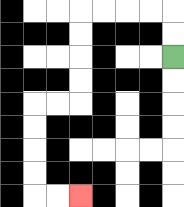{'start': '[7, 2]', 'end': '[3, 8]', 'path_directions': 'U,U,L,L,L,L,D,D,D,D,L,L,D,D,D,D,R,R', 'path_coordinates': '[[7, 2], [7, 1], [7, 0], [6, 0], [5, 0], [4, 0], [3, 0], [3, 1], [3, 2], [3, 3], [3, 4], [2, 4], [1, 4], [1, 5], [1, 6], [1, 7], [1, 8], [2, 8], [3, 8]]'}